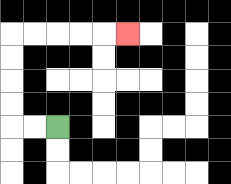{'start': '[2, 5]', 'end': '[5, 1]', 'path_directions': 'L,L,U,U,U,U,R,R,R,R,R', 'path_coordinates': '[[2, 5], [1, 5], [0, 5], [0, 4], [0, 3], [0, 2], [0, 1], [1, 1], [2, 1], [3, 1], [4, 1], [5, 1]]'}